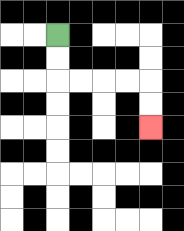{'start': '[2, 1]', 'end': '[6, 5]', 'path_directions': 'D,D,R,R,R,R,D,D', 'path_coordinates': '[[2, 1], [2, 2], [2, 3], [3, 3], [4, 3], [5, 3], [6, 3], [6, 4], [6, 5]]'}